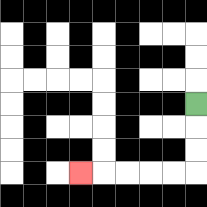{'start': '[8, 4]', 'end': '[3, 7]', 'path_directions': 'D,D,D,L,L,L,L,L', 'path_coordinates': '[[8, 4], [8, 5], [8, 6], [8, 7], [7, 7], [6, 7], [5, 7], [4, 7], [3, 7]]'}